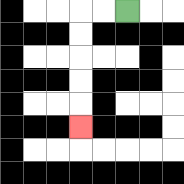{'start': '[5, 0]', 'end': '[3, 5]', 'path_directions': 'L,L,D,D,D,D,D', 'path_coordinates': '[[5, 0], [4, 0], [3, 0], [3, 1], [3, 2], [3, 3], [3, 4], [3, 5]]'}